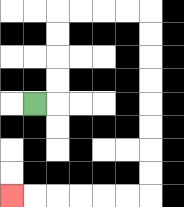{'start': '[1, 4]', 'end': '[0, 8]', 'path_directions': 'R,U,U,U,U,R,R,R,R,D,D,D,D,D,D,D,D,L,L,L,L,L,L', 'path_coordinates': '[[1, 4], [2, 4], [2, 3], [2, 2], [2, 1], [2, 0], [3, 0], [4, 0], [5, 0], [6, 0], [6, 1], [6, 2], [6, 3], [6, 4], [6, 5], [6, 6], [6, 7], [6, 8], [5, 8], [4, 8], [3, 8], [2, 8], [1, 8], [0, 8]]'}